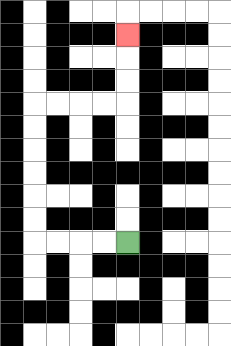{'start': '[5, 10]', 'end': '[5, 1]', 'path_directions': 'L,L,L,L,U,U,U,U,U,U,R,R,R,R,U,U,U', 'path_coordinates': '[[5, 10], [4, 10], [3, 10], [2, 10], [1, 10], [1, 9], [1, 8], [1, 7], [1, 6], [1, 5], [1, 4], [2, 4], [3, 4], [4, 4], [5, 4], [5, 3], [5, 2], [5, 1]]'}